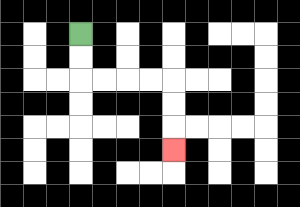{'start': '[3, 1]', 'end': '[7, 6]', 'path_directions': 'D,D,R,R,R,R,D,D,D', 'path_coordinates': '[[3, 1], [3, 2], [3, 3], [4, 3], [5, 3], [6, 3], [7, 3], [7, 4], [7, 5], [7, 6]]'}